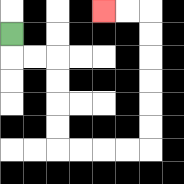{'start': '[0, 1]', 'end': '[4, 0]', 'path_directions': 'D,R,R,D,D,D,D,R,R,R,R,U,U,U,U,U,U,L,L', 'path_coordinates': '[[0, 1], [0, 2], [1, 2], [2, 2], [2, 3], [2, 4], [2, 5], [2, 6], [3, 6], [4, 6], [5, 6], [6, 6], [6, 5], [6, 4], [6, 3], [6, 2], [6, 1], [6, 0], [5, 0], [4, 0]]'}